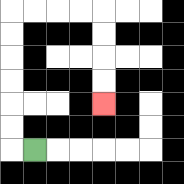{'start': '[1, 6]', 'end': '[4, 4]', 'path_directions': 'L,U,U,U,U,U,U,R,R,R,R,D,D,D,D', 'path_coordinates': '[[1, 6], [0, 6], [0, 5], [0, 4], [0, 3], [0, 2], [0, 1], [0, 0], [1, 0], [2, 0], [3, 0], [4, 0], [4, 1], [4, 2], [4, 3], [4, 4]]'}